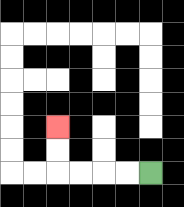{'start': '[6, 7]', 'end': '[2, 5]', 'path_directions': 'L,L,L,L,U,U', 'path_coordinates': '[[6, 7], [5, 7], [4, 7], [3, 7], [2, 7], [2, 6], [2, 5]]'}